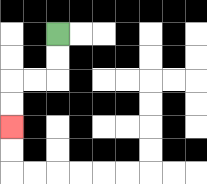{'start': '[2, 1]', 'end': '[0, 5]', 'path_directions': 'D,D,L,L,D,D', 'path_coordinates': '[[2, 1], [2, 2], [2, 3], [1, 3], [0, 3], [0, 4], [0, 5]]'}